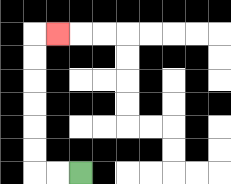{'start': '[3, 7]', 'end': '[2, 1]', 'path_directions': 'L,L,U,U,U,U,U,U,R', 'path_coordinates': '[[3, 7], [2, 7], [1, 7], [1, 6], [1, 5], [1, 4], [1, 3], [1, 2], [1, 1], [2, 1]]'}